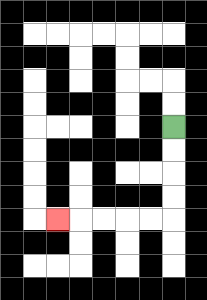{'start': '[7, 5]', 'end': '[2, 9]', 'path_directions': 'D,D,D,D,L,L,L,L,L', 'path_coordinates': '[[7, 5], [7, 6], [7, 7], [7, 8], [7, 9], [6, 9], [5, 9], [4, 9], [3, 9], [2, 9]]'}